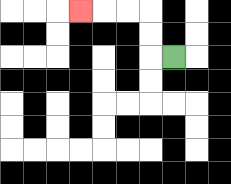{'start': '[7, 2]', 'end': '[3, 0]', 'path_directions': 'L,U,U,L,L,L', 'path_coordinates': '[[7, 2], [6, 2], [6, 1], [6, 0], [5, 0], [4, 0], [3, 0]]'}